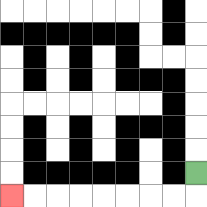{'start': '[8, 7]', 'end': '[0, 8]', 'path_directions': 'D,L,L,L,L,L,L,L,L', 'path_coordinates': '[[8, 7], [8, 8], [7, 8], [6, 8], [5, 8], [4, 8], [3, 8], [2, 8], [1, 8], [0, 8]]'}